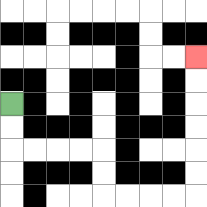{'start': '[0, 4]', 'end': '[8, 2]', 'path_directions': 'D,D,R,R,R,R,D,D,R,R,R,R,U,U,U,U,U,U', 'path_coordinates': '[[0, 4], [0, 5], [0, 6], [1, 6], [2, 6], [3, 6], [4, 6], [4, 7], [4, 8], [5, 8], [6, 8], [7, 8], [8, 8], [8, 7], [8, 6], [8, 5], [8, 4], [8, 3], [8, 2]]'}